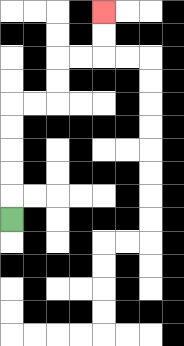{'start': '[0, 9]', 'end': '[4, 0]', 'path_directions': 'U,U,U,U,U,R,R,U,U,R,R,U,U', 'path_coordinates': '[[0, 9], [0, 8], [0, 7], [0, 6], [0, 5], [0, 4], [1, 4], [2, 4], [2, 3], [2, 2], [3, 2], [4, 2], [4, 1], [4, 0]]'}